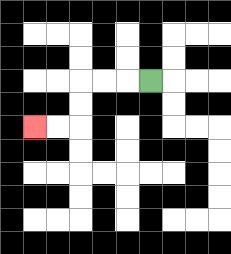{'start': '[6, 3]', 'end': '[1, 5]', 'path_directions': 'L,L,L,D,D,L,L', 'path_coordinates': '[[6, 3], [5, 3], [4, 3], [3, 3], [3, 4], [3, 5], [2, 5], [1, 5]]'}